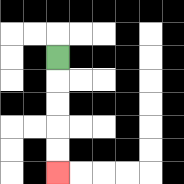{'start': '[2, 2]', 'end': '[2, 7]', 'path_directions': 'D,D,D,D,D', 'path_coordinates': '[[2, 2], [2, 3], [2, 4], [2, 5], [2, 6], [2, 7]]'}